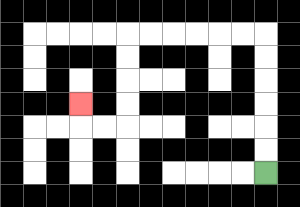{'start': '[11, 7]', 'end': '[3, 4]', 'path_directions': 'U,U,U,U,U,U,L,L,L,L,L,L,D,D,D,D,L,L,U', 'path_coordinates': '[[11, 7], [11, 6], [11, 5], [11, 4], [11, 3], [11, 2], [11, 1], [10, 1], [9, 1], [8, 1], [7, 1], [6, 1], [5, 1], [5, 2], [5, 3], [5, 4], [5, 5], [4, 5], [3, 5], [3, 4]]'}